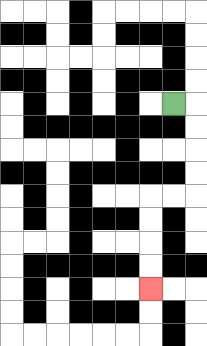{'start': '[7, 4]', 'end': '[6, 12]', 'path_directions': 'R,D,D,D,D,L,L,D,D,D,D', 'path_coordinates': '[[7, 4], [8, 4], [8, 5], [8, 6], [8, 7], [8, 8], [7, 8], [6, 8], [6, 9], [6, 10], [6, 11], [6, 12]]'}